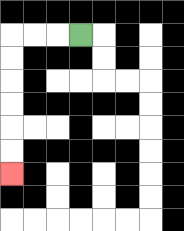{'start': '[3, 1]', 'end': '[0, 7]', 'path_directions': 'L,L,L,D,D,D,D,D,D', 'path_coordinates': '[[3, 1], [2, 1], [1, 1], [0, 1], [0, 2], [0, 3], [0, 4], [0, 5], [0, 6], [0, 7]]'}